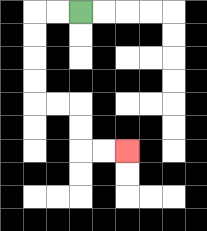{'start': '[3, 0]', 'end': '[5, 6]', 'path_directions': 'L,L,D,D,D,D,R,R,D,D,R,R', 'path_coordinates': '[[3, 0], [2, 0], [1, 0], [1, 1], [1, 2], [1, 3], [1, 4], [2, 4], [3, 4], [3, 5], [3, 6], [4, 6], [5, 6]]'}